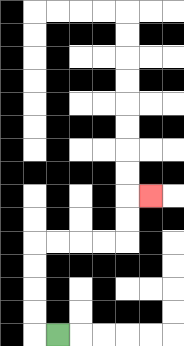{'start': '[2, 14]', 'end': '[6, 8]', 'path_directions': 'L,U,U,U,U,R,R,R,R,U,U,R', 'path_coordinates': '[[2, 14], [1, 14], [1, 13], [1, 12], [1, 11], [1, 10], [2, 10], [3, 10], [4, 10], [5, 10], [5, 9], [5, 8], [6, 8]]'}